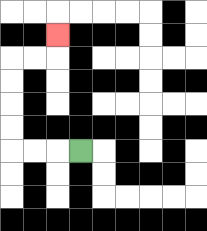{'start': '[3, 6]', 'end': '[2, 1]', 'path_directions': 'L,L,L,U,U,U,U,R,R,U', 'path_coordinates': '[[3, 6], [2, 6], [1, 6], [0, 6], [0, 5], [0, 4], [0, 3], [0, 2], [1, 2], [2, 2], [2, 1]]'}